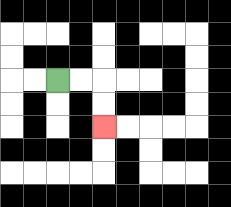{'start': '[2, 3]', 'end': '[4, 5]', 'path_directions': 'R,R,D,D', 'path_coordinates': '[[2, 3], [3, 3], [4, 3], [4, 4], [4, 5]]'}